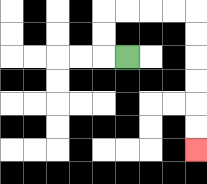{'start': '[5, 2]', 'end': '[8, 6]', 'path_directions': 'L,U,U,R,R,R,R,D,D,D,D,D,D', 'path_coordinates': '[[5, 2], [4, 2], [4, 1], [4, 0], [5, 0], [6, 0], [7, 0], [8, 0], [8, 1], [8, 2], [8, 3], [8, 4], [8, 5], [8, 6]]'}